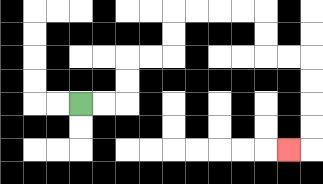{'start': '[3, 4]', 'end': '[12, 6]', 'path_directions': 'R,R,U,U,R,R,U,U,R,R,R,R,D,D,R,R,D,D,D,D,L', 'path_coordinates': '[[3, 4], [4, 4], [5, 4], [5, 3], [5, 2], [6, 2], [7, 2], [7, 1], [7, 0], [8, 0], [9, 0], [10, 0], [11, 0], [11, 1], [11, 2], [12, 2], [13, 2], [13, 3], [13, 4], [13, 5], [13, 6], [12, 6]]'}